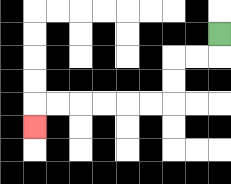{'start': '[9, 1]', 'end': '[1, 5]', 'path_directions': 'D,L,L,D,D,L,L,L,L,L,L,D', 'path_coordinates': '[[9, 1], [9, 2], [8, 2], [7, 2], [7, 3], [7, 4], [6, 4], [5, 4], [4, 4], [3, 4], [2, 4], [1, 4], [1, 5]]'}